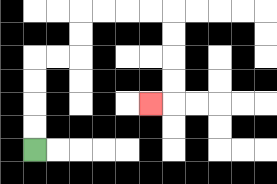{'start': '[1, 6]', 'end': '[6, 4]', 'path_directions': 'U,U,U,U,R,R,U,U,R,R,R,R,D,D,D,D,L', 'path_coordinates': '[[1, 6], [1, 5], [1, 4], [1, 3], [1, 2], [2, 2], [3, 2], [3, 1], [3, 0], [4, 0], [5, 0], [6, 0], [7, 0], [7, 1], [7, 2], [7, 3], [7, 4], [6, 4]]'}